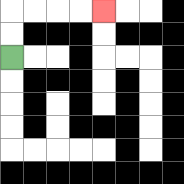{'start': '[0, 2]', 'end': '[4, 0]', 'path_directions': 'U,U,R,R,R,R', 'path_coordinates': '[[0, 2], [0, 1], [0, 0], [1, 0], [2, 0], [3, 0], [4, 0]]'}